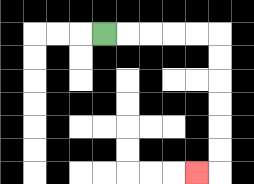{'start': '[4, 1]', 'end': '[8, 7]', 'path_directions': 'R,R,R,R,R,D,D,D,D,D,D,L', 'path_coordinates': '[[4, 1], [5, 1], [6, 1], [7, 1], [8, 1], [9, 1], [9, 2], [9, 3], [9, 4], [9, 5], [9, 6], [9, 7], [8, 7]]'}